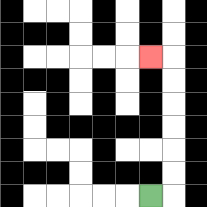{'start': '[6, 8]', 'end': '[6, 2]', 'path_directions': 'R,U,U,U,U,U,U,L', 'path_coordinates': '[[6, 8], [7, 8], [7, 7], [7, 6], [7, 5], [7, 4], [7, 3], [7, 2], [6, 2]]'}